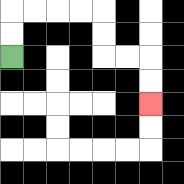{'start': '[0, 2]', 'end': '[6, 4]', 'path_directions': 'U,U,R,R,R,R,D,D,R,R,D,D', 'path_coordinates': '[[0, 2], [0, 1], [0, 0], [1, 0], [2, 0], [3, 0], [4, 0], [4, 1], [4, 2], [5, 2], [6, 2], [6, 3], [6, 4]]'}